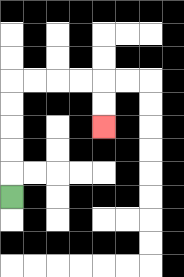{'start': '[0, 8]', 'end': '[4, 5]', 'path_directions': 'U,U,U,U,U,R,R,R,R,D,D', 'path_coordinates': '[[0, 8], [0, 7], [0, 6], [0, 5], [0, 4], [0, 3], [1, 3], [2, 3], [3, 3], [4, 3], [4, 4], [4, 5]]'}